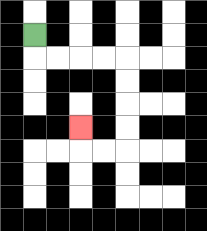{'start': '[1, 1]', 'end': '[3, 5]', 'path_directions': 'D,R,R,R,R,D,D,D,D,L,L,U', 'path_coordinates': '[[1, 1], [1, 2], [2, 2], [3, 2], [4, 2], [5, 2], [5, 3], [5, 4], [5, 5], [5, 6], [4, 6], [3, 6], [3, 5]]'}